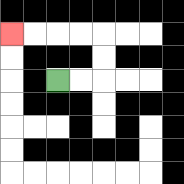{'start': '[2, 3]', 'end': '[0, 1]', 'path_directions': 'R,R,U,U,L,L,L,L', 'path_coordinates': '[[2, 3], [3, 3], [4, 3], [4, 2], [4, 1], [3, 1], [2, 1], [1, 1], [0, 1]]'}